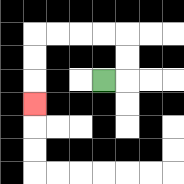{'start': '[4, 3]', 'end': '[1, 4]', 'path_directions': 'R,U,U,L,L,L,L,D,D,D', 'path_coordinates': '[[4, 3], [5, 3], [5, 2], [5, 1], [4, 1], [3, 1], [2, 1], [1, 1], [1, 2], [1, 3], [1, 4]]'}